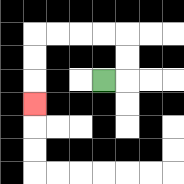{'start': '[4, 3]', 'end': '[1, 4]', 'path_directions': 'R,U,U,L,L,L,L,D,D,D', 'path_coordinates': '[[4, 3], [5, 3], [5, 2], [5, 1], [4, 1], [3, 1], [2, 1], [1, 1], [1, 2], [1, 3], [1, 4]]'}